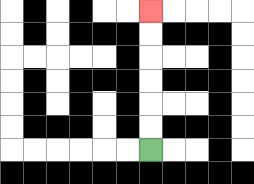{'start': '[6, 6]', 'end': '[6, 0]', 'path_directions': 'U,U,U,U,U,U', 'path_coordinates': '[[6, 6], [6, 5], [6, 4], [6, 3], [6, 2], [6, 1], [6, 0]]'}